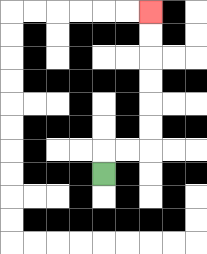{'start': '[4, 7]', 'end': '[6, 0]', 'path_directions': 'U,R,R,U,U,U,U,U,U', 'path_coordinates': '[[4, 7], [4, 6], [5, 6], [6, 6], [6, 5], [6, 4], [6, 3], [6, 2], [6, 1], [6, 0]]'}